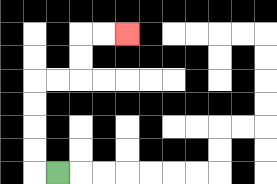{'start': '[2, 7]', 'end': '[5, 1]', 'path_directions': 'L,U,U,U,U,R,R,U,U,R,R', 'path_coordinates': '[[2, 7], [1, 7], [1, 6], [1, 5], [1, 4], [1, 3], [2, 3], [3, 3], [3, 2], [3, 1], [4, 1], [5, 1]]'}